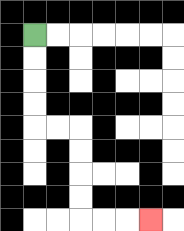{'start': '[1, 1]', 'end': '[6, 9]', 'path_directions': 'D,D,D,D,R,R,D,D,D,D,R,R,R', 'path_coordinates': '[[1, 1], [1, 2], [1, 3], [1, 4], [1, 5], [2, 5], [3, 5], [3, 6], [3, 7], [3, 8], [3, 9], [4, 9], [5, 9], [6, 9]]'}